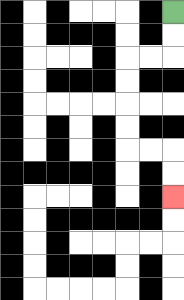{'start': '[7, 0]', 'end': '[7, 8]', 'path_directions': 'D,D,L,L,D,D,D,D,R,R,D,D', 'path_coordinates': '[[7, 0], [7, 1], [7, 2], [6, 2], [5, 2], [5, 3], [5, 4], [5, 5], [5, 6], [6, 6], [7, 6], [7, 7], [7, 8]]'}